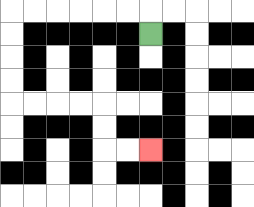{'start': '[6, 1]', 'end': '[6, 6]', 'path_directions': 'U,L,L,L,L,L,L,D,D,D,D,R,R,R,R,D,D,R,R', 'path_coordinates': '[[6, 1], [6, 0], [5, 0], [4, 0], [3, 0], [2, 0], [1, 0], [0, 0], [0, 1], [0, 2], [0, 3], [0, 4], [1, 4], [2, 4], [3, 4], [4, 4], [4, 5], [4, 6], [5, 6], [6, 6]]'}